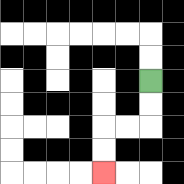{'start': '[6, 3]', 'end': '[4, 7]', 'path_directions': 'D,D,L,L,D,D', 'path_coordinates': '[[6, 3], [6, 4], [6, 5], [5, 5], [4, 5], [4, 6], [4, 7]]'}